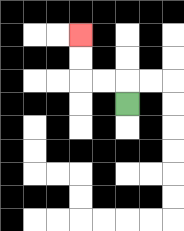{'start': '[5, 4]', 'end': '[3, 1]', 'path_directions': 'U,L,L,U,U', 'path_coordinates': '[[5, 4], [5, 3], [4, 3], [3, 3], [3, 2], [3, 1]]'}